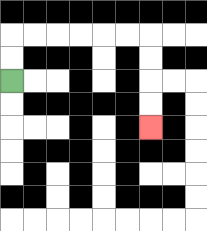{'start': '[0, 3]', 'end': '[6, 5]', 'path_directions': 'U,U,R,R,R,R,R,R,D,D,D,D', 'path_coordinates': '[[0, 3], [0, 2], [0, 1], [1, 1], [2, 1], [3, 1], [4, 1], [5, 1], [6, 1], [6, 2], [6, 3], [6, 4], [6, 5]]'}